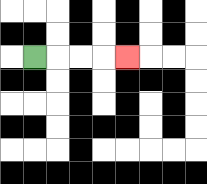{'start': '[1, 2]', 'end': '[5, 2]', 'path_directions': 'R,R,R,R', 'path_coordinates': '[[1, 2], [2, 2], [3, 2], [4, 2], [5, 2]]'}